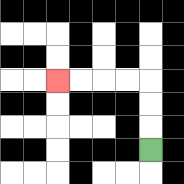{'start': '[6, 6]', 'end': '[2, 3]', 'path_directions': 'U,U,U,L,L,L,L', 'path_coordinates': '[[6, 6], [6, 5], [6, 4], [6, 3], [5, 3], [4, 3], [3, 3], [2, 3]]'}